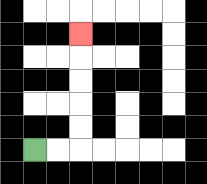{'start': '[1, 6]', 'end': '[3, 1]', 'path_directions': 'R,R,U,U,U,U,U', 'path_coordinates': '[[1, 6], [2, 6], [3, 6], [3, 5], [3, 4], [3, 3], [3, 2], [3, 1]]'}